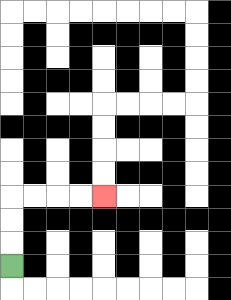{'start': '[0, 11]', 'end': '[4, 8]', 'path_directions': 'U,U,U,R,R,R,R', 'path_coordinates': '[[0, 11], [0, 10], [0, 9], [0, 8], [1, 8], [2, 8], [3, 8], [4, 8]]'}